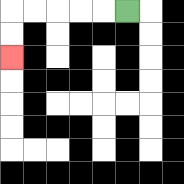{'start': '[5, 0]', 'end': '[0, 2]', 'path_directions': 'L,L,L,L,L,D,D', 'path_coordinates': '[[5, 0], [4, 0], [3, 0], [2, 0], [1, 0], [0, 0], [0, 1], [0, 2]]'}